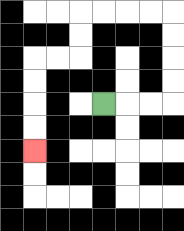{'start': '[4, 4]', 'end': '[1, 6]', 'path_directions': 'R,R,R,U,U,U,U,L,L,L,L,D,D,L,L,D,D,D,D', 'path_coordinates': '[[4, 4], [5, 4], [6, 4], [7, 4], [7, 3], [7, 2], [7, 1], [7, 0], [6, 0], [5, 0], [4, 0], [3, 0], [3, 1], [3, 2], [2, 2], [1, 2], [1, 3], [1, 4], [1, 5], [1, 6]]'}